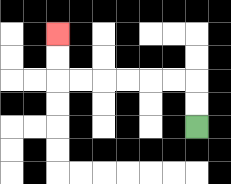{'start': '[8, 5]', 'end': '[2, 1]', 'path_directions': 'U,U,L,L,L,L,L,L,U,U', 'path_coordinates': '[[8, 5], [8, 4], [8, 3], [7, 3], [6, 3], [5, 3], [4, 3], [3, 3], [2, 3], [2, 2], [2, 1]]'}